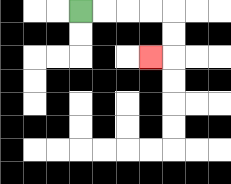{'start': '[3, 0]', 'end': '[6, 2]', 'path_directions': 'R,R,R,R,D,D,L', 'path_coordinates': '[[3, 0], [4, 0], [5, 0], [6, 0], [7, 0], [7, 1], [7, 2], [6, 2]]'}